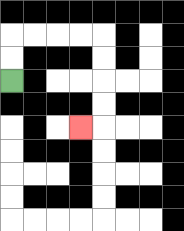{'start': '[0, 3]', 'end': '[3, 5]', 'path_directions': 'U,U,R,R,R,R,D,D,D,D,L', 'path_coordinates': '[[0, 3], [0, 2], [0, 1], [1, 1], [2, 1], [3, 1], [4, 1], [4, 2], [4, 3], [4, 4], [4, 5], [3, 5]]'}